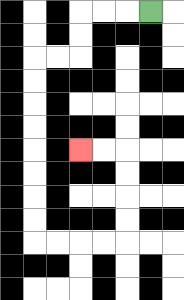{'start': '[6, 0]', 'end': '[3, 6]', 'path_directions': 'L,L,L,D,D,L,L,D,D,D,D,D,D,D,D,R,R,R,R,U,U,U,U,L,L', 'path_coordinates': '[[6, 0], [5, 0], [4, 0], [3, 0], [3, 1], [3, 2], [2, 2], [1, 2], [1, 3], [1, 4], [1, 5], [1, 6], [1, 7], [1, 8], [1, 9], [1, 10], [2, 10], [3, 10], [4, 10], [5, 10], [5, 9], [5, 8], [5, 7], [5, 6], [4, 6], [3, 6]]'}